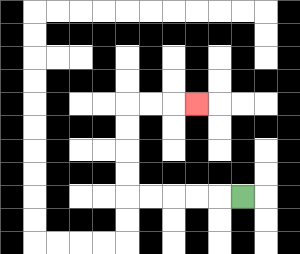{'start': '[10, 8]', 'end': '[8, 4]', 'path_directions': 'L,L,L,L,L,U,U,U,U,R,R,R', 'path_coordinates': '[[10, 8], [9, 8], [8, 8], [7, 8], [6, 8], [5, 8], [5, 7], [5, 6], [5, 5], [5, 4], [6, 4], [7, 4], [8, 4]]'}